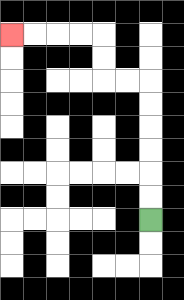{'start': '[6, 9]', 'end': '[0, 1]', 'path_directions': 'U,U,U,U,U,U,L,L,U,U,L,L,L,L', 'path_coordinates': '[[6, 9], [6, 8], [6, 7], [6, 6], [6, 5], [6, 4], [6, 3], [5, 3], [4, 3], [4, 2], [4, 1], [3, 1], [2, 1], [1, 1], [0, 1]]'}